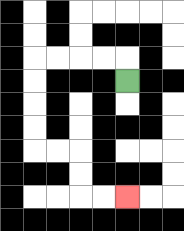{'start': '[5, 3]', 'end': '[5, 8]', 'path_directions': 'U,L,L,L,L,D,D,D,D,R,R,D,D,R,R', 'path_coordinates': '[[5, 3], [5, 2], [4, 2], [3, 2], [2, 2], [1, 2], [1, 3], [1, 4], [1, 5], [1, 6], [2, 6], [3, 6], [3, 7], [3, 8], [4, 8], [5, 8]]'}